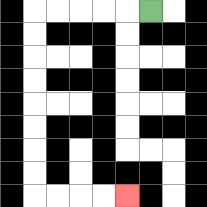{'start': '[6, 0]', 'end': '[5, 8]', 'path_directions': 'L,L,L,L,L,D,D,D,D,D,D,D,D,R,R,R,R', 'path_coordinates': '[[6, 0], [5, 0], [4, 0], [3, 0], [2, 0], [1, 0], [1, 1], [1, 2], [1, 3], [1, 4], [1, 5], [1, 6], [1, 7], [1, 8], [2, 8], [3, 8], [4, 8], [5, 8]]'}